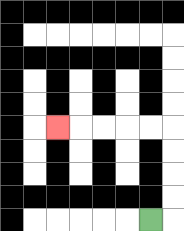{'start': '[6, 9]', 'end': '[2, 5]', 'path_directions': 'R,U,U,U,U,L,L,L,L,L', 'path_coordinates': '[[6, 9], [7, 9], [7, 8], [7, 7], [7, 6], [7, 5], [6, 5], [5, 5], [4, 5], [3, 5], [2, 5]]'}